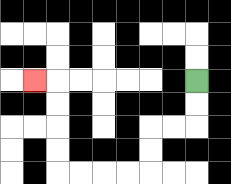{'start': '[8, 3]', 'end': '[1, 3]', 'path_directions': 'D,D,L,L,D,D,L,L,L,L,U,U,U,U,L', 'path_coordinates': '[[8, 3], [8, 4], [8, 5], [7, 5], [6, 5], [6, 6], [6, 7], [5, 7], [4, 7], [3, 7], [2, 7], [2, 6], [2, 5], [2, 4], [2, 3], [1, 3]]'}